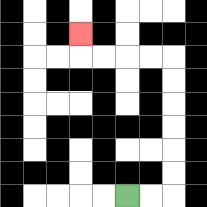{'start': '[5, 8]', 'end': '[3, 1]', 'path_directions': 'R,R,U,U,U,U,U,U,L,L,L,L,U', 'path_coordinates': '[[5, 8], [6, 8], [7, 8], [7, 7], [7, 6], [7, 5], [7, 4], [7, 3], [7, 2], [6, 2], [5, 2], [4, 2], [3, 2], [3, 1]]'}